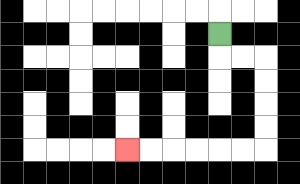{'start': '[9, 1]', 'end': '[5, 6]', 'path_directions': 'D,R,R,D,D,D,D,L,L,L,L,L,L', 'path_coordinates': '[[9, 1], [9, 2], [10, 2], [11, 2], [11, 3], [11, 4], [11, 5], [11, 6], [10, 6], [9, 6], [8, 6], [7, 6], [6, 6], [5, 6]]'}